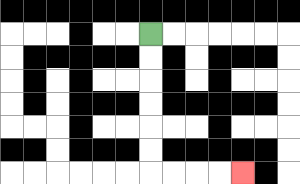{'start': '[6, 1]', 'end': '[10, 7]', 'path_directions': 'D,D,D,D,D,D,R,R,R,R', 'path_coordinates': '[[6, 1], [6, 2], [6, 3], [6, 4], [6, 5], [6, 6], [6, 7], [7, 7], [8, 7], [9, 7], [10, 7]]'}